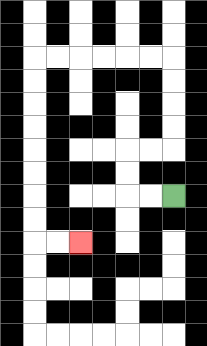{'start': '[7, 8]', 'end': '[3, 10]', 'path_directions': 'L,L,U,U,R,R,U,U,U,U,L,L,L,L,L,L,D,D,D,D,D,D,D,D,R,R', 'path_coordinates': '[[7, 8], [6, 8], [5, 8], [5, 7], [5, 6], [6, 6], [7, 6], [7, 5], [7, 4], [7, 3], [7, 2], [6, 2], [5, 2], [4, 2], [3, 2], [2, 2], [1, 2], [1, 3], [1, 4], [1, 5], [1, 6], [1, 7], [1, 8], [1, 9], [1, 10], [2, 10], [3, 10]]'}